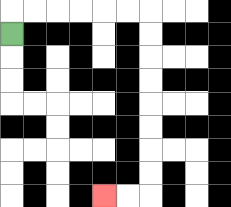{'start': '[0, 1]', 'end': '[4, 8]', 'path_directions': 'U,R,R,R,R,R,R,D,D,D,D,D,D,D,D,L,L', 'path_coordinates': '[[0, 1], [0, 0], [1, 0], [2, 0], [3, 0], [4, 0], [5, 0], [6, 0], [6, 1], [6, 2], [6, 3], [6, 4], [6, 5], [6, 6], [6, 7], [6, 8], [5, 8], [4, 8]]'}